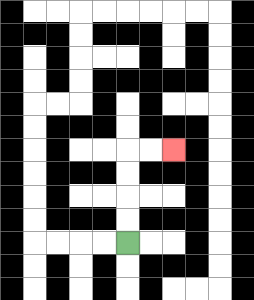{'start': '[5, 10]', 'end': '[7, 6]', 'path_directions': 'U,U,U,U,R,R', 'path_coordinates': '[[5, 10], [5, 9], [5, 8], [5, 7], [5, 6], [6, 6], [7, 6]]'}